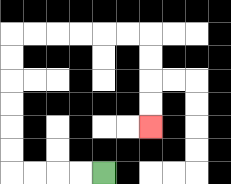{'start': '[4, 7]', 'end': '[6, 5]', 'path_directions': 'L,L,L,L,U,U,U,U,U,U,R,R,R,R,R,R,D,D,D,D', 'path_coordinates': '[[4, 7], [3, 7], [2, 7], [1, 7], [0, 7], [0, 6], [0, 5], [0, 4], [0, 3], [0, 2], [0, 1], [1, 1], [2, 1], [3, 1], [4, 1], [5, 1], [6, 1], [6, 2], [6, 3], [6, 4], [6, 5]]'}